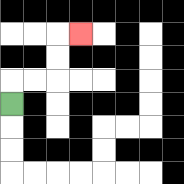{'start': '[0, 4]', 'end': '[3, 1]', 'path_directions': 'U,R,R,U,U,R', 'path_coordinates': '[[0, 4], [0, 3], [1, 3], [2, 3], [2, 2], [2, 1], [3, 1]]'}